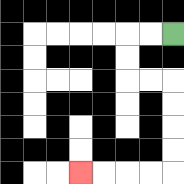{'start': '[7, 1]', 'end': '[3, 7]', 'path_directions': 'L,L,D,D,R,R,D,D,D,D,L,L,L,L', 'path_coordinates': '[[7, 1], [6, 1], [5, 1], [5, 2], [5, 3], [6, 3], [7, 3], [7, 4], [7, 5], [7, 6], [7, 7], [6, 7], [5, 7], [4, 7], [3, 7]]'}